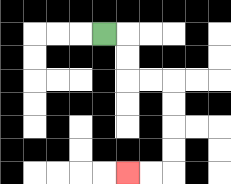{'start': '[4, 1]', 'end': '[5, 7]', 'path_directions': 'R,D,D,R,R,D,D,D,D,L,L', 'path_coordinates': '[[4, 1], [5, 1], [5, 2], [5, 3], [6, 3], [7, 3], [7, 4], [7, 5], [7, 6], [7, 7], [6, 7], [5, 7]]'}